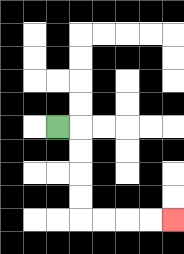{'start': '[2, 5]', 'end': '[7, 9]', 'path_directions': 'R,D,D,D,D,R,R,R,R', 'path_coordinates': '[[2, 5], [3, 5], [3, 6], [3, 7], [3, 8], [3, 9], [4, 9], [5, 9], [6, 9], [7, 9]]'}